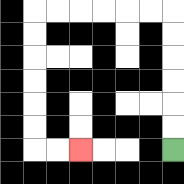{'start': '[7, 6]', 'end': '[3, 6]', 'path_directions': 'U,U,U,U,U,U,L,L,L,L,L,L,D,D,D,D,D,D,R,R', 'path_coordinates': '[[7, 6], [7, 5], [7, 4], [7, 3], [7, 2], [7, 1], [7, 0], [6, 0], [5, 0], [4, 0], [3, 0], [2, 0], [1, 0], [1, 1], [1, 2], [1, 3], [1, 4], [1, 5], [1, 6], [2, 6], [3, 6]]'}